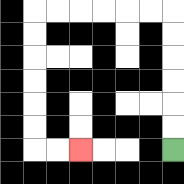{'start': '[7, 6]', 'end': '[3, 6]', 'path_directions': 'U,U,U,U,U,U,L,L,L,L,L,L,D,D,D,D,D,D,R,R', 'path_coordinates': '[[7, 6], [7, 5], [7, 4], [7, 3], [7, 2], [7, 1], [7, 0], [6, 0], [5, 0], [4, 0], [3, 0], [2, 0], [1, 0], [1, 1], [1, 2], [1, 3], [1, 4], [1, 5], [1, 6], [2, 6], [3, 6]]'}